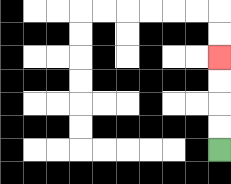{'start': '[9, 6]', 'end': '[9, 2]', 'path_directions': 'U,U,U,U', 'path_coordinates': '[[9, 6], [9, 5], [9, 4], [9, 3], [9, 2]]'}